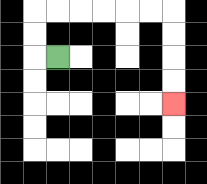{'start': '[2, 2]', 'end': '[7, 4]', 'path_directions': 'L,U,U,R,R,R,R,R,R,D,D,D,D', 'path_coordinates': '[[2, 2], [1, 2], [1, 1], [1, 0], [2, 0], [3, 0], [4, 0], [5, 0], [6, 0], [7, 0], [7, 1], [7, 2], [7, 3], [7, 4]]'}